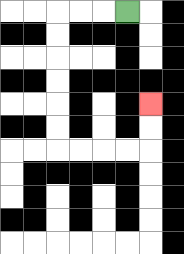{'start': '[5, 0]', 'end': '[6, 4]', 'path_directions': 'L,L,L,D,D,D,D,D,D,R,R,R,R,U,U', 'path_coordinates': '[[5, 0], [4, 0], [3, 0], [2, 0], [2, 1], [2, 2], [2, 3], [2, 4], [2, 5], [2, 6], [3, 6], [4, 6], [5, 6], [6, 6], [6, 5], [6, 4]]'}